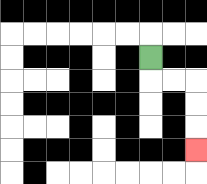{'start': '[6, 2]', 'end': '[8, 6]', 'path_directions': 'D,R,R,D,D,D', 'path_coordinates': '[[6, 2], [6, 3], [7, 3], [8, 3], [8, 4], [8, 5], [8, 6]]'}